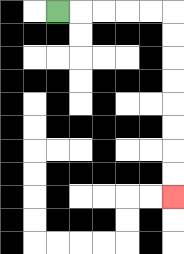{'start': '[2, 0]', 'end': '[7, 8]', 'path_directions': 'R,R,R,R,R,D,D,D,D,D,D,D,D', 'path_coordinates': '[[2, 0], [3, 0], [4, 0], [5, 0], [6, 0], [7, 0], [7, 1], [7, 2], [7, 3], [7, 4], [7, 5], [7, 6], [7, 7], [7, 8]]'}